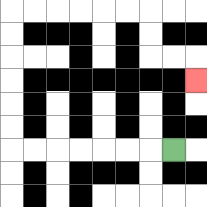{'start': '[7, 6]', 'end': '[8, 3]', 'path_directions': 'L,L,L,L,L,L,L,U,U,U,U,U,U,R,R,R,R,R,R,D,D,R,R,D', 'path_coordinates': '[[7, 6], [6, 6], [5, 6], [4, 6], [3, 6], [2, 6], [1, 6], [0, 6], [0, 5], [0, 4], [0, 3], [0, 2], [0, 1], [0, 0], [1, 0], [2, 0], [3, 0], [4, 0], [5, 0], [6, 0], [6, 1], [6, 2], [7, 2], [8, 2], [8, 3]]'}